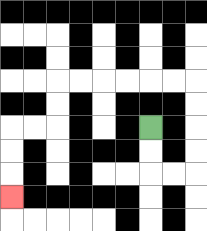{'start': '[6, 5]', 'end': '[0, 8]', 'path_directions': 'D,D,R,R,U,U,U,U,L,L,L,L,L,L,D,D,L,L,D,D,D', 'path_coordinates': '[[6, 5], [6, 6], [6, 7], [7, 7], [8, 7], [8, 6], [8, 5], [8, 4], [8, 3], [7, 3], [6, 3], [5, 3], [4, 3], [3, 3], [2, 3], [2, 4], [2, 5], [1, 5], [0, 5], [0, 6], [0, 7], [0, 8]]'}